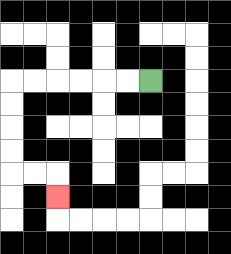{'start': '[6, 3]', 'end': '[2, 8]', 'path_directions': 'L,L,L,L,L,L,D,D,D,D,R,R,D', 'path_coordinates': '[[6, 3], [5, 3], [4, 3], [3, 3], [2, 3], [1, 3], [0, 3], [0, 4], [0, 5], [0, 6], [0, 7], [1, 7], [2, 7], [2, 8]]'}